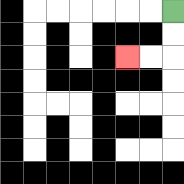{'start': '[7, 0]', 'end': '[5, 2]', 'path_directions': 'D,D,L,L', 'path_coordinates': '[[7, 0], [7, 1], [7, 2], [6, 2], [5, 2]]'}